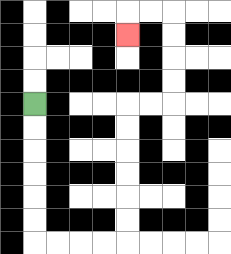{'start': '[1, 4]', 'end': '[5, 1]', 'path_directions': 'D,D,D,D,D,D,R,R,R,R,U,U,U,U,U,U,R,R,U,U,U,U,L,L,D', 'path_coordinates': '[[1, 4], [1, 5], [1, 6], [1, 7], [1, 8], [1, 9], [1, 10], [2, 10], [3, 10], [4, 10], [5, 10], [5, 9], [5, 8], [5, 7], [5, 6], [5, 5], [5, 4], [6, 4], [7, 4], [7, 3], [7, 2], [7, 1], [7, 0], [6, 0], [5, 0], [5, 1]]'}